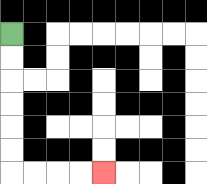{'start': '[0, 1]', 'end': '[4, 7]', 'path_directions': 'D,D,D,D,D,D,R,R,R,R', 'path_coordinates': '[[0, 1], [0, 2], [0, 3], [0, 4], [0, 5], [0, 6], [0, 7], [1, 7], [2, 7], [3, 7], [4, 7]]'}